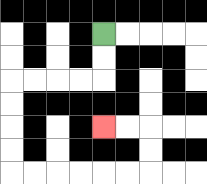{'start': '[4, 1]', 'end': '[4, 5]', 'path_directions': 'D,D,L,L,L,L,D,D,D,D,R,R,R,R,R,R,U,U,L,L', 'path_coordinates': '[[4, 1], [4, 2], [4, 3], [3, 3], [2, 3], [1, 3], [0, 3], [0, 4], [0, 5], [0, 6], [0, 7], [1, 7], [2, 7], [3, 7], [4, 7], [5, 7], [6, 7], [6, 6], [6, 5], [5, 5], [4, 5]]'}